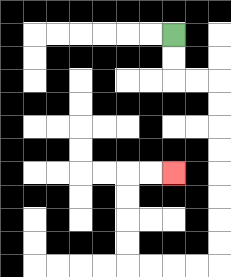{'start': '[7, 1]', 'end': '[7, 7]', 'path_directions': 'D,D,R,R,D,D,D,D,D,D,D,D,L,L,L,L,U,U,U,U,R,R', 'path_coordinates': '[[7, 1], [7, 2], [7, 3], [8, 3], [9, 3], [9, 4], [9, 5], [9, 6], [9, 7], [9, 8], [9, 9], [9, 10], [9, 11], [8, 11], [7, 11], [6, 11], [5, 11], [5, 10], [5, 9], [5, 8], [5, 7], [6, 7], [7, 7]]'}